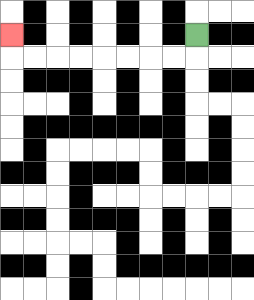{'start': '[8, 1]', 'end': '[0, 1]', 'path_directions': 'D,L,L,L,L,L,L,L,L,U', 'path_coordinates': '[[8, 1], [8, 2], [7, 2], [6, 2], [5, 2], [4, 2], [3, 2], [2, 2], [1, 2], [0, 2], [0, 1]]'}